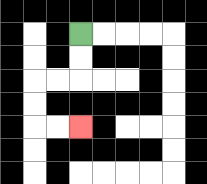{'start': '[3, 1]', 'end': '[3, 5]', 'path_directions': 'D,D,L,L,D,D,R,R', 'path_coordinates': '[[3, 1], [3, 2], [3, 3], [2, 3], [1, 3], [1, 4], [1, 5], [2, 5], [3, 5]]'}